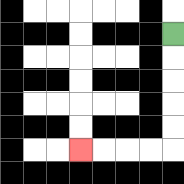{'start': '[7, 1]', 'end': '[3, 6]', 'path_directions': 'D,D,D,D,D,L,L,L,L', 'path_coordinates': '[[7, 1], [7, 2], [7, 3], [7, 4], [7, 5], [7, 6], [6, 6], [5, 6], [4, 6], [3, 6]]'}